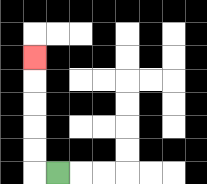{'start': '[2, 7]', 'end': '[1, 2]', 'path_directions': 'L,U,U,U,U,U', 'path_coordinates': '[[2, 7], [1, 7], [1, 6], [1, 5], [1, 4], [1, 3], [1, 2]]'}